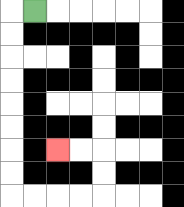{'start': '[1, 0]', 'end': '[2, 6]', 'path_directions': 'L,D,D,D,D,D,D,D,D,R,R,R,R,U,U,L,L', 'path_coordinates': '[[1, 0], [0, 0], [0, 1], [0, 2], [0, 3], [0, 4], [0, 5], [0, 6], [0, 7], [0, 8], [1, 8], [2, 8], [3, 8], [4, 8], [4, 7], [4, 6], [3, 6], [2, 6]]'}